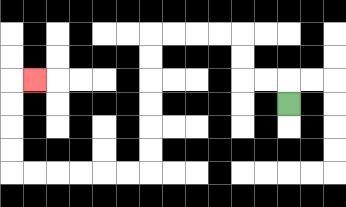{'start': '[12, 4]', 'end': '[1, 3]', 'path_directions': 'U,L,L,U,U,L,L,L,L,D,D,D,D,D,D,L,L,L,L,L,L,U,U,U,U,R', 'path_coordinates': '[[12, 4], [12, 3], [11, 3], [10, 3], [10, 2], [10, 1], [9, 1], [8, 1], [7, 1], [6, 1], [6, 2], [6, 3], [6, 4], [6, 5], [6, 6], [6, 7], [5, 7], [4, 7], [3, 7], [2, 7], [1, 7], [0, 7], [0, 6], [0, 5], [0, 4], [0, 3], [1, 3]]'}